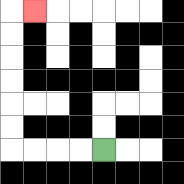{'start': '[4, 6]', 'end': '[1, 0]', 'path_directions': 'L,L,L,L,U,U,U,U,U,U,R', 'path_coordinates': '[[4, 6], [3, 6], [2, 6], [1, 6], [0, 6], [0, 5], [0, 4], [0, 3], [0, 2], [0, 1], [0, 0], [1, 0]]'}